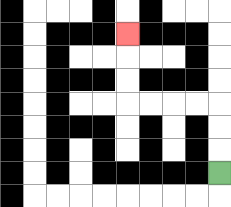{'start': '[9, 7]', 'end': '[5, 1]', 'path_directions': 'U,U,U,L,L,L,L,U,U,U', 'path_coordinates': '[[9, 7], [9, 6], [9, 5], [9, 4], [8, 4], [7, 4], [6, 4], [5, 4], [5, 3], [5, 2], [5, 1]]'}